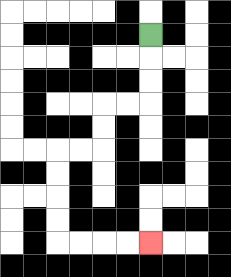{'start': '[6, 1]', 'end': '[6, 10]', 'path_directions': 'D,D,D,L,L,D,D,L,L,D,D,D,D,R,R,R,R', 'path_coordinates': '[[6, 1], [6, 2], [6, 3], [6, 4], [5, 4], [4, 4], [4, 5], [4, 6], [3, 6], [2, 6], [2, 7], [2, 8], [2, 9], [2, 10], [3, 10], [4, 10], [5, 10], [6, 10]]'}